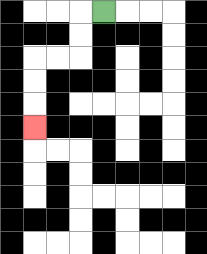{'start': '[4, 0]', 'end': '[1, 5]', 'path_directions': 'L,D,D,L,L,D,D,D', 'path_coordinates': '[[4, 0], [3, 0], [3, 1], [3, 2], [2, 2], [1, 2], [1, 3], [1, 4], [1, 5]]'}